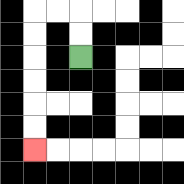{'start': '[3, 2]', 'end': '[1, 6]', 'path_directions': 'U,U,L,L,D,D,D,D,D,D', 'path_coordinates': '[[3, 2], [3, 1], [3, 0], [2, 0], [1, 0], [1, 1], [1, 2], [1, 3], [1, 4], [1, 5], [1, 6]]'}